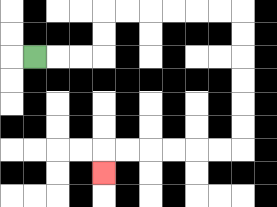{'start': '[1, 2]', 'end': '[4, 7]', 'path_directions': 'R,R,R,U,U,R,R,R,R,R,R,D,D,D,D,D,D,L,L,L,L,L,L,D', 'path_coordinates': '[[1, 2], [2, 2], [3, 2], [4, 2], [4, 1], [4, 0], [5, 0], [6, 0], [7, 0], [8, 0], [9, 0], [10, 0], [10, 1], [10, 2], [10, 3], [10, 4], [10, 5], [10, 6], [9, 6], [8, 6], [7, 6], [6, 6], [5, 6], [4, 6], [4, 7]]'}